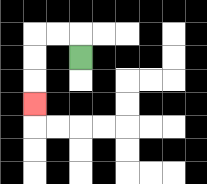{'start': '[3, 2]', 'end': '[1, 4]', 'path_directions': 'U,L,L,D,D,D', 'path_coordinates': '[[3, 2], [3, 1], [2, 1], [1, 1], [1, 2], [1, 3], [1, 4]]'}